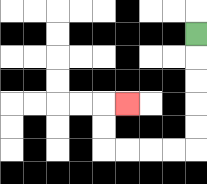{'start': '[8, 1]', 'end': '[5, 4]', 'path_directions': 'D,D,D,D,D,L,L,L,L,U,U,R', 'path_coordinates': '[[8, 1], [8, 2], [8, 3], [8, 4], [8, 5], [8, 6], [7, 6], [6, 6], [5, 6], [4, 6], [4, 5], [4, 4], [5, 4]]'}